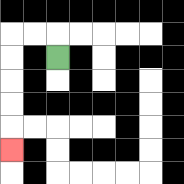{'start': '[2, 2]', 'end': '[0, 6]', 'path_directions': 'U,L,L,D,D,D,D,D', 'path_coordinates': '[[2, 2], [2, 1], [1, 1], [0, 1], [0, 2], [0, 3], [0, 4], [0, 5], [0, 6]]'}